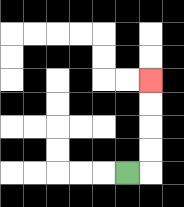{'start': '[5, 7]', 'end': '[6, 3]', 'path_directions': 'R,U,U,U,U', 'path_coordinates': '[[5, 7], [6, 7], [6, 6], [6, 5], [6, 4], [6, 3]]'}